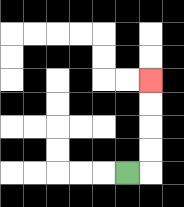{'start': '[5, 7]', 'end': '[6, 3]', 'path_directions': 'R,U,U,U,U', 'path_coordinates': '[[5, 7], [6, 7], [6, 6], [6, 5], [6, 4], [6, 3]]'}